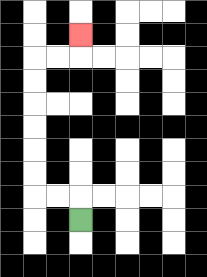{'start': '[3, 9]', 'end': '[3, 1]', 'path_directions': 'U,L,L,U,U,U,U,U,U,R,R,U', 'path_coordinates': '[[3, 9], [3, 8], [2, 8], [1, 8], [1, 7], [1, 6], [1, 5], [1, 4], [1, 3], [1, 2], [2, 2], [3, 2], [3, 1]]'}